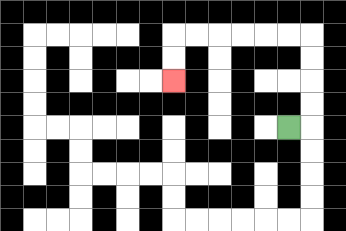{'start': '[12, 5]', 'end': '[7, 3]', 'path_directions': 'R,U,U,U,U,L,L,L,L,L,L,D,D', 'path_coordinates': '[[12, 5], [13, 5], [13, 4], [13, 3], [13, 2], [13, 1], [12, 1], [11, 1], [10, 1], [9, 1], [8, 1], [7, 1], [7, 2], [7, 3]]'}